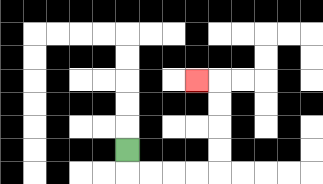{'start': '[5, 6]', 'end': '[8, 3]', 'path_directions': 'D,R,R,R,R,U,U,U,U,L', 'path_coordinates': '[[5, 6], [5, 7], [6, 7], [7, 7], [8, 7], [9, 7], [9, 6], [9, 5], [9, 4], [9, 3], [8, 3]]'}